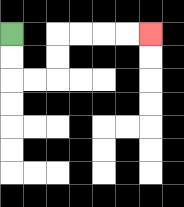{'start': '[0, 1]', 'end': '[6, 1]', 'path_directions': 'D,D,R,R,U,U,R,R,R,R', 'path_coordinates': '[[0, 1], [0, 2], [0, 3], [1, 3], [2, 3], [2, 2], [2, 1], [3, 1], [4, 1], [5, 1], [6, 1]]'}